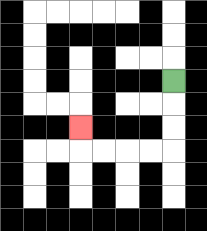{'start': '[7, 3]', 'end': '[3, 5]', 'path_directions': 'D,D,D,L,L,L,L,U', 'path_coordinates': '[[7, 3], [7, 4], [7, 5], [7, 6], [6, 6], [5, 6], [4, 6], [3, 6], [3, 5]]'}